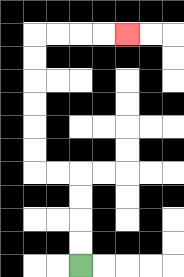{'start': '[3, 11]', 'end': '[5, 1]', 'path_directions': 'U,U,U,U,L,L,U,U,U,U,U,U,R,R,R,R', 'path_coordinates': '[[3, 11], [3, 10], [3, 9], [3, 8], [3, 7], [2, 7], [1, 7], [1, 6], [1, 5], [1, 4], [1, 3], [1, 2], [1, 1], [2, 1], [3, 1], [4, 1], [5, 1]]'}